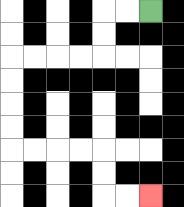{'start': '[6, 0]', 'end': '[6, 8]', 'path_directions': 'L,L,D,D,L,L,L,L,D,D,D,D,R,R,R,R,D,D,R,R', 'path_coordinates': '[[6, 0], [5, 0], [4, 0], [4, 1], [4, 2], [3, 2], [2, 2], [1, 2], [0, 2], [0, 3], [0, 4], [0, 5], [0, 6], [1, 6], [2, 6], [3, 6], [4, 6], [4, 7], [4, 8], [5, 8], [6, 8]]'}